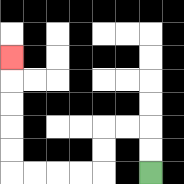{'start': '[6, 7]', 'end': '[0, 2]', 'path_directions': 'U,U,L,L,D,D,L,L,L,L,U,U,U,U,U', 'path_coordinates': '[[6, 7], [6, 6], [6, 5], [5, 5], [4, 5], [4, 6], [4, 7], [3, 7], [2, 7], [1, 7], [0, 7], [0, 6], [0, 5], [0, 4], [0, 3], [0, 2]]'}